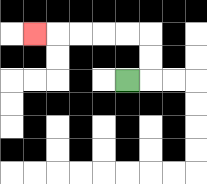{'start': '[5, 3]', 'end': '[1, 1]', 'path_directions': 'R,U,U,L,L,L,L,L', 'path_coordinates': '[[5, 3], [6, 3], [6, 2], [6, 1], [5, 1], [4, 1], [3, 1], [2, 1], [1, 1]]'}